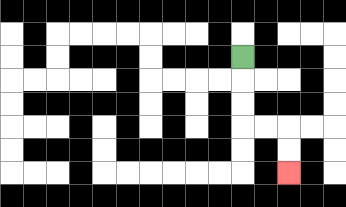{'start': '[10, 2]', 'end': '[12, 7]', 'path_directions': 'D,D,D,R,R,D,D', 'path_coordinates': '[[10, 2], [10, 3], [10, 4], [10, 5], [11, 5], [12, 5], [12, 6], [12, 7]]'}